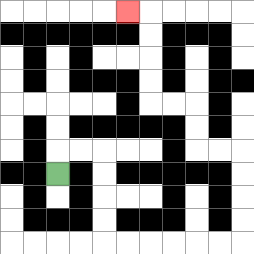{'start': '[2, 7]', 'end': '[5, 0]', 'path_directions': 'U,R,R,D,D,D,D,R,R,R,R,R,R,U,U,U,U,L,L,U,U,L,L,U,U,U,U,L', 'path_coordinates': '[[2, 7], [2, 6], [3, 6], [4, 6], [4, 7], [4, 8], [4, 9], [4, 10], [5, 10], [6, 10], [7, 10], [8, 10], [9, 10], [10, 10], [10, 9], [10, 8], [10, 7], [10, 6], [9, 6], [8, 6], [8, 5], [8, 4], [7, 4], [6, 4], [6, 3], [6, 2], [6, 1], [6, 0], [5, 0]]'}